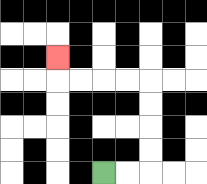{'start': '[4, 7]', 'end': '[2, 2]', 'path_directions': 'R,R,U,U,U,U,L,L,L,L,U', 'path_coordinates': '[[4, 7], [5, 7], [6, 7], [6, 6], [6, 5], [6, 4], [6, 3], [5, 3], [4, 3], [3, 3], [2, 3], [2, 2]]'}